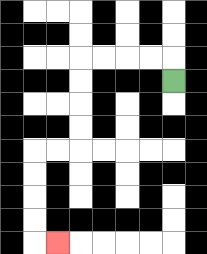{'start': '[7, 3]', 'end': '[2, 10]', 'path_directions': 'U,L,L,L,L,D,D,D,D,L,L,D,D,D,D,R', 'path_coordinates': '[[7, 3], [7, 2], [6, 2], [5, 2], [4, 2], [3, 2], [3, 3], [3, 4], [3, 5], [3, 6], [2, 6], [1, 6], [1, 7], [1, 8], [1, 9], [1, 10], [2, 10]]'}